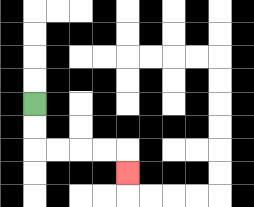{'start': '[1, 4]', 'end': '[5, 7]', 'path_directions': 'D,D,R,R,R,R,D', 'path_coordinates': '[[1, 4], [1, 5], [1, 6], [2, 6], [3, 6], [4, 6], [5, 6], [5, 7]]'}